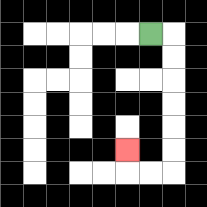{'start': '[6, 1]', 'end': '[5, 6]', 'path_directions': 'R,D,D,D,D,D,D,L,L,U', 'path_coordinates': '[[6, 1], [7, 1], [7, 2], [7, 3], [7, 4], [7, 5], [7, 6], [7, 7], [6, 7], [5, 7], [5, 6]]'}